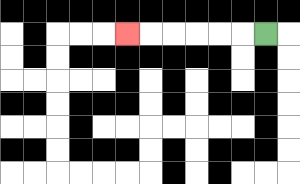{'start': '[11, 1]', 'end': '[5, 1]', 'path_directions': 'L,L,L,L,L,L', 'path_coordinates': '[[11, 1], [10, 1], [9, 1], [8, 1], [7, 1], [6, 1], [5, 1]]'}